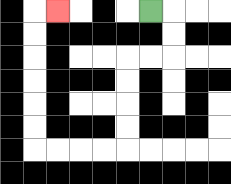{'start': '[6, 0]', 'end': '[2, 0]', 'path_directions': 'R,D,D,L,L,D,D,D,D,L,L,L,L,U,U,U,U,U,U,R', 'path_coordinates': '[[6, 0], [7, 0], [7, 1], [7, 2], [6, 2], [5, 2], [5, 3], [5, 4], [5, 5], [5, 6], [4, 6], [3, 6], [2, 6], [1, 6], [1, 5], [1, 4], [1, 3], [1, 2], [1, 1], [1, 0], [2, 0]]'}